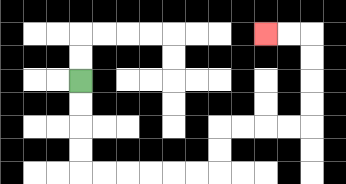{'start': '[3, 3]', 'end': '[11, 1]', 'path_directions': 'D,D,D,D,R,R,R,R,R,R,U,U,R,R,R,R,U,U,U,U,L,L', 'path_coordinates': '[[3, 3], [3, 4], [3, 5], [3, 6], [3, 7], [4, 7], [5, 7], [6, 7], [7, 7], [8, 7], [9, 7], [9, 6], [9, 5], [10, 5], [11, 5], [12, 5], [13, 5], [13, 4], [13, 3], [13, 2], [13, 1], [12, 1], [11, 1]]'}